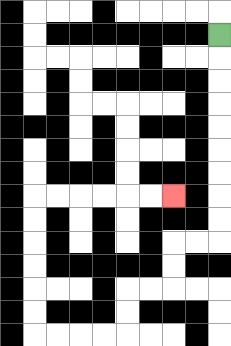{'start': '[9, 1]', 'end': '[7, 8]', 'path_directions': 'D,D,D,D,D,D,D,D,D,L,L,D,D,L,L,D,D,L,L,L,L,U,U,U,U,U,U,R,R,R,R,R,R', 'path_coordinates': '[[9, 1], [9, 2], [9, 3], [9, 4], [9, 5], [9, 6], [9, 7], [9, 8], [9, 9], [9, 10], [8, 10], [7, 10], [7, 11], [7, 12], [6, 12], [5, 12], [5, 13], [5, 14], [4, 14], [3, 14], [2, 14], [1, 14], [1, 13], [1, 12], [1, 11], [1, 10], [1, 9], [1, 8], [2, 8], [3, 8], [4, 8], [5, 8], [6, 8], [7, 8]]'}